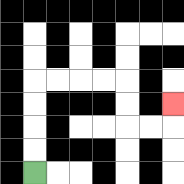{'start': '[1, 7]', 'end': '[7, 4]', 'path_directions': 'U,U,U,U,R,R,R,R,D,D,R,R,U', 'path_coordinates': '[[1, 7], [1, 6], [1, 5], [1, 4], [1, 3], [2, 3], [3, 3], [4, 3], [5, 3], [5, 4], [5, 5], [6, 5], [7, 5], [7, 4]]'}